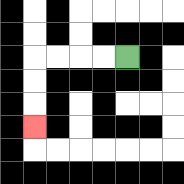{'start': '[5, 2]', 'end': '[1, 5]', 'path_directions': 'L,L,L,L,D,D,D', 'path_coordinates': '[[5, 2], [4, 2], [3, 2], [2, 2], [1, 2], [1, 3], [1, 4], [1, 5]]'}